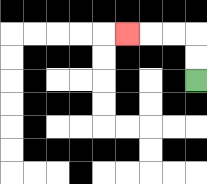{'start': '[8, 3]', 'end': '[5, 1]', 'path_directions': 'U,U,L,L,L', 'path_coordinates': '[[8, 3], [8, 2], [8, 1], [7, 1], [6, 1], [5, 1]]'}